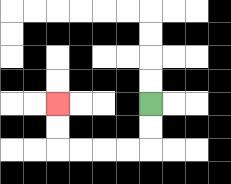{'start': '[6, 4]', 'end': '[2, 4]', 'path_directions': 'D,D,L,L,L,L,U,U', 'path_coordinates': '[[6, 4], [6, 5], [6, 6], [5, 6], [4, 6], [3, 6], [2, 6], [2, 5], [2, 4]]'}